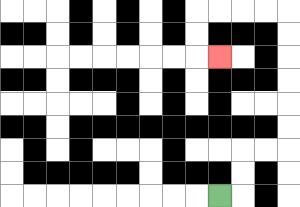{'start': '[9, 8]', 'end': '[9, 2]', 'path_directions': 'R,U,U,R,R,U,U,U,U,U,U,L,L,L,L,D,D,R', 'path_coordinates': '[[9, 8], [10, 8], [10, 7], [10, 6], [11, 6], [12, 6], [12, 5], [12, 4], [12, 3], [12, 2], [12, 1], [12, 0], [11, 0], [10, 0], [9, 0], [8, 0], [8, 1], [8, 2], [9, 2]]'}